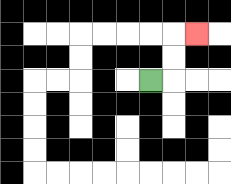{'start': '[6, 3]', 'end': '[8, 1]', 'path_directions': 'R,U,U,R', 'path_coordinates': '[[6, 3], [7, 3], [7, 2], [7, 1], [8, 1]]'}